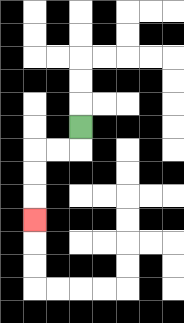{'start': '[3, 5]', 'end': '[1, 9]', 'path_directions': 'D,L,L,D,D,D', 'path_coordinates': '[[3, 5], [3, 6], [2, 6], [1, 6], [1, 7], [1, 8], [1, 9]]'}